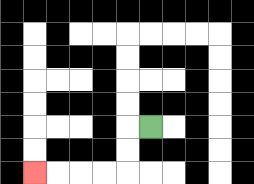{'start': '[6, 5]', 'end': '[1, 7]', 'path_directions': 'L,D,D,L,L,L,L', 'path_coordinates': '[[6, 5], [5, 5], [5, 6], [5, 7], [4, 7], [3, 7], [2, 7], [1, 7]]'}